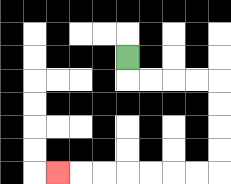{'start': '[5, 2]', 'end': '[2, 7]', 'path_directions': 'D,R,R,R,R,D,D,D,D,L,L,L,L,L,L,L', 'path_coordinates': '[[5, 2], [5, 3], [6, 3], [7, 3], [8, 3], [9, 3], [9, 4], [9, 5], [9, 6], [9, 7], [8, 7], [7, 7], [6, 7], [5, 7], [4, 7], [3, 7], [2, 7]]'}